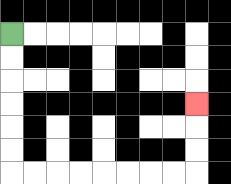{'start': '[0, 1]', 'end': '[8, 4]', 'path_directions': 'D,D,D,D,D,D,R,R,R,R,R,R,R,R,U,U,U', 'path_coordinates': '[[0, 1], [0, 2], [0, 3], [0, 4], [0, 5], [0, 6], [0, 7], [1, 7], [2, 7], [3, 7], [4, 7], [5, 7], [6, 7], [7, 7], [8, 7], [8, 6], [8, 5], [8, 4]]'}